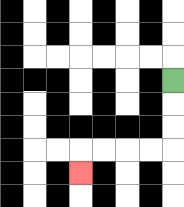{'start': '[7, 3]', 'end': '[3, 7]', 'path_directions': 'D,D,D,L,L,L,L,D', 'path_coordinates': '[[7, 3], [7, 4], [7, 5], [7, 6], [6, 6], [5, 6], [4, 6], [3, 6], [3, 7]]'}